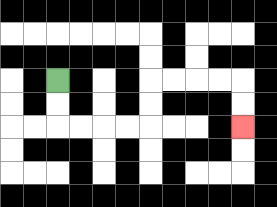{'start': '[2, 3]', 'end': '[10, 5]', 'path_directions': 'D,D,R,R,R,R,U,U,R,R,R,R,D,D', 'path_coordinates': '[[2, 3], [2, 4], [2, 5], [3, 5], [4, 5], [5, 5], [6, 5], [6, 4], [6, 3], [7, 3], [8, 3], [9, 3], [10, 3], [10, 4], [10, 5]]'}